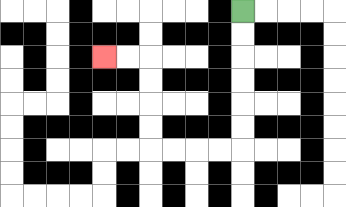{'start': '[10, 0]', 'end': '[4, 2]', 'path_directions': 'D,D,D,D,D,D,L,L,L,L,U,U,U,U,L,L', 'path_coordinates': '[[10, 0], [10, 1], [10, 2], [10, 3], [10, 4], [10, 5], [10, 6], [9, 6], [8, 6], [7, 6], [6, 6], [6, 5], [6, 4], [6, 3], [6, 2], [5, 2], [4, 2]]'}